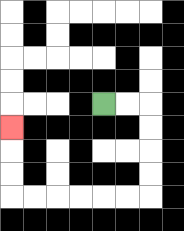{'start': '[4, 4]', 'end': '[0, 5]', 'path_directions': 'R,R,D,D,D,D,L,L,L,L,L,L,U,U,U', 'path_coordinates': '[[4, 4], [5, 4], [6, 4], [6, 5], [6, 6], [6, 7], [6, 8], [5, 8], [4, 8], [3, 8], [2, 8], [1, 8], [0, 8], [0, 7], [0, 6], [0, 5]]'}